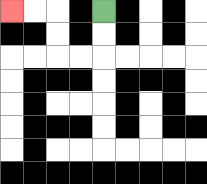{'start': '[4, 0]', 'end': '[0, 0]', 'path_directions': 'D,D,L,L,U,U,L,L', 'path_coordinates': '[[4, 0], [4, 1], [4, 2], [3, 2], [2, 2], [2, 1], [2, 0], [1, 0], [0, 0]]'}